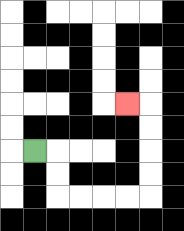{'start': '[1, 6]', 'end': '[5, 4]', 'path_directions': 'R,D,D,R,R,R,R,U,U,U,U,L', 'path_coordinates': '[[1, 6], [2, 6], [2, 7], [2, 8], [3, 8], [4, 8], [5, 8], [6, 8], [6, 7], [6, 6], [6, 5], [6, 4], [5, 4]]'}